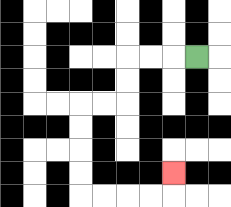{'start': '[8, 2]', 'end': '[7, 7]', 'path_directions': 'L,L,L,D,D,L,L,D,D,D,D,R,R,R,R,U', 'path_coordinates': '[[8, 2], [7, 2], [6, 2], [5, 2], [5, 3], [5, 4], [4, 4], [3, 4], [3, 5], [3, 6], [3, 7], [3, 8], [4, 8], [5, 8], [6, 8], [7, 8], [7, 7]]'}